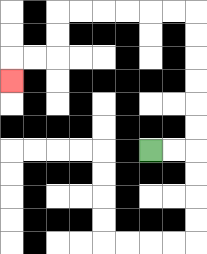{'start': '[6, 6]', 'end': '[0, 3]', 'path_directions': 'R,R,U,U,U,U,U,U,L,L,L,L,L,L,D,D,L,L,D', 'path_coordinates': '[[6, 6], [7, 6], [8, 6], [8, 5], [8, 4], [8, 3], [8, 2], [8, 1], [8, 0], [7, 0], [6, 0], [5, 0], [4, 0], [3, 0], [2, 0], [2, 1], [2, 2], [1, 2], [0, 2], [0, 3]]'}